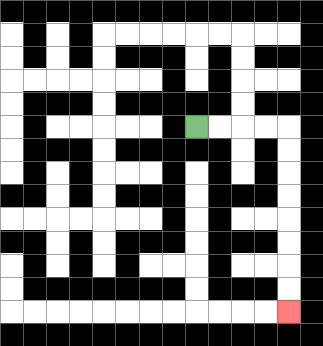{'start': '[8, 5]', 'end': '[12, 13]', 'path_directions': 'R,R,R,R,D,D,D,D,D,D,D,D', 'path_coordinates': '[[8, 5], [9, 5], [10, 5], [11, 5], [12, 5], [12, 6], [12, 7], [12, 8], [12, 9], [12, 10], [12, 11], [12, 12], [12, 13]]'}